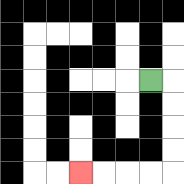{'start': '[6, 3]', 'end': '[3, 7]', 'path_directions': 'R,D,D,D,D,L,L,L,L', 'path_coordinates': '[[6, 3], [7, 3], [7, 4], [7, 5], [7, 6], [7, 7], [6, 7], [5, 7], [4, 7], [3, 7]]'}